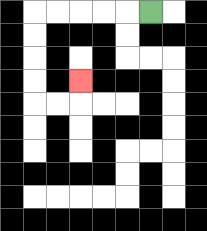{'start': '[6, 0]', 'end': '[3, 3]', 'path_directions': 'L,L,L,L,L,D,D,D,D,R,R,U', 'path_coordinates': '[[6, 0], [5, 0], [4, 0], [3, 0], [2, 0], [1, 0], [1, 1], [1, 2], [1, 3], [1, 4], [2, 4], [3, 4], [3, 3]]'}